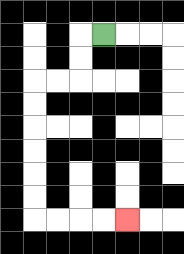{'start': '[4, 1]', 'end': '[5, 9]', 'path_directions': 'L,D,D,L,L,D,D,D,D,D,D,R,R,R,R', 'path_coordinates': '[[4, 1], [3, 1], [3, 2], [3, 3], [2, 3], [1, 3], [1, 4], [1, 5], [1, 6], [1, 7], [1, 8], [1, 9], [2, 9], [3, 9], [4, 9], [5, 9]]'}